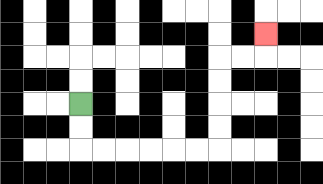{'start': '[3, 4]', 'end': '[11, 1]', 'path_directions': 'D,D,R,R,R,R,R,R,U,U,U,U,R,R,U', 'path_coordinates': '[[3, 4], [3, 5], [3, 6], [4, 6], [5, 6], [6, 6], [7, 6], [8, 6], [9, 6], [9, 5], [9, 4], [9, 3], [9, 2], [10, 2], [11, 2], [11, 1]]'}